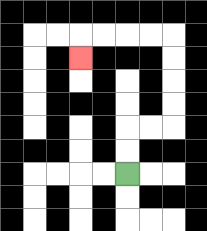{'start': '[5, 7]', 'end': '[3, 2]', 'path_directions': 'U,U,R,R,U,U,U,U,L,L,L,L,D', 'path_coordinates': '[[5, 7], [5, 6], [5, 5], [6, 5], [7, 5], [7, 4], [7, 3], [7, 2], [7, 1], [6, 1], [5, 1], [4, 1], [3, 1], [3, 2]]'}